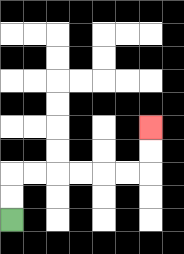{'start': '[0, 9]', 'end': '[6, 5]', 'path_directions': 'U,U,R,R,R,R,R,R,U,U', 'path_coordinates': '[[0, 9], [0, 8], [0, 7], [1, 7], [2, 7], [3, 7], [4, 7], [5, 7], [6, 7], [6, 6], [6, 5]]'}